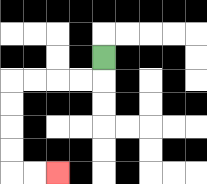{'start': '[4, 2]', 'end': '[2, 7]', 'path_directions': 'D,L,L,L,L,D,D,D,D,R,R', 'path_coordinates': '[[4, 2], [4, 3], [3, 3], [2, 3], [1, 3], [0, 3], [0, 4], [0, 5], [0, 6], [0, 7], [1, 7], [2, 7]]'}